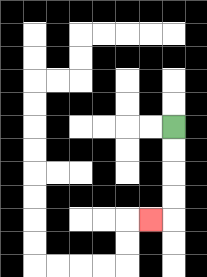{'start': '[7, 5]', 'end': '[6, 9]', 'path_directions': 'D,D,D,D,L', 'path_coordinates': '[[7, 5], [7, 6], [7, 7], [7, 8], [7, 9], [6, 9]]'}